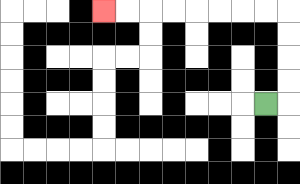{'start': '[11, 4]', 'end': '[4, 0]', 'path_directions': 'R,U,U,U,U,L,L,L,L,L,L,L,L', 'path_coordinates': '[[11, 4], [12, 4], [12, 3], [12, 2], [12, 1], [12, 0], [11, 0], [10, 0], [9, 0], [8, 0], [7, 0], [6, 0], [5, 0], [4, 0]]'}